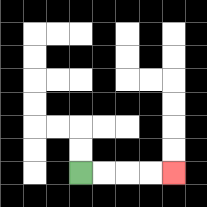{'start': '[3, 7]', 'end': '[7, 7]', 'path_directions': 'R,R,R,R', 'path_coordinates': '[[3, 7], [4, 7], [5, 7], [6, 7], [7, 7]]'}